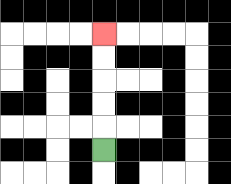{'start': '[4, 6]', 'end': '[4, 1]', 'path_directions': 'U,U,U,U,U', 'path_coordinates': '[[4, 6], [4, 5], [4, 4], [4, 3], [4, 2], [4, 1]]'}